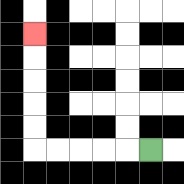{'start': '[6, 6]', 'end': '[1, 1]', 'path_directions': 'L,L,L,L,L,U,U,U,U,U', 'path_coordinates': '[[6, 6], [5, 6], [4, 6], [3, 6], [2, 6], [1, 6], [1, 5], [1, 4], [1, 3], [1, 2], [1, 1]]'}